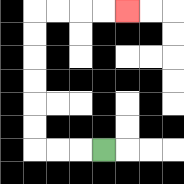{'start': '[4, 6]', 'end': '[5, 0]', 'path_directions': 'L,L,L,U,U,U,U,U,U,R,R,R,R', 'path_coordinates': '[[4, 6], [3, 6], [2, 6], [1, 6], [1, 5], [1, 4], [1, 3], [1, 2], [1, 1], [1, 0], [2, 0], [3, 0], [4, 0], [5, 0]]'}